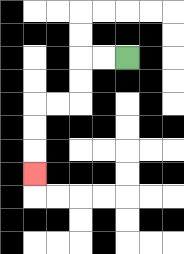{'start': '[5, 2]', 'end': '[1, 7]', 'path_directions': 'L,L,D,D,L,L,D,D,D', 'path_coordinates': '[[5, 2], [4, 2], [3, 2], [3, 3], [3, 4], [2, 4], [1, 4], [1, 5], [1, 6], [1, 7]]'}